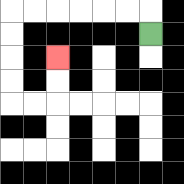{'start': '[6, 1]', 'end': '[2, 2]', 'path_directions': 'U,L,L,L,L,L,L,D,D,D,D,R,R,U,U', 'path_coordinates': '[[6, 1], [6, 0], [5, 0], [4, 0], [3, 0], [2, 0], [1, 0], [0, 0], [0, 1], [0, 2], [0, 3], [0, 4], [1, 4], [2, 4], [2, 3], [2, 2]]'}